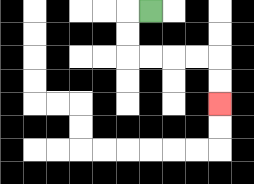{'start': '[6, 0]', 'end': '[9, 4]', 'path_directions': 'L,D,D,R,R,R,R,D,D', 'path_coordinates': '[[6, 0], [5, 0], [5, 1], [5, 2], [6, 2], [7, 2], [8, 2], [9, 2], [9, 3], [9, 4]]'}